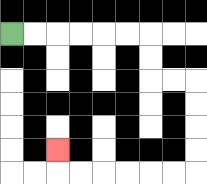{'start': '[0, 1]', 'end': '[2, 6]', 'path_directions': 'R,R,R,R,R,R,D,D,R,R,D,D,D,D,L,L,L,L,L,L,U', 'path_coordinates': '[[0, 1], [1, 1], [2, 1], [3, 1], [4, 1], [5, 1], [6, 1], [6, 2], [6, 3], [7, 3], [8, 3], [8, 4], [8, 5], [8, 6], [8, 7], [7, 7], [6, 7], [5, 7], [4, 7], [3, 7], [2, 7], [2, 6]]'}